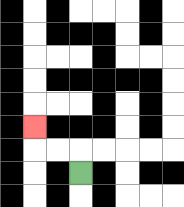{'start': '[3, 7]', 'end': '[1, 5]', 'path_directions': 'U,L,L,U', 'path_coordinates': '[[3, 7], [3, 6], [2, 6], [1, 6], [1, 5]]'}